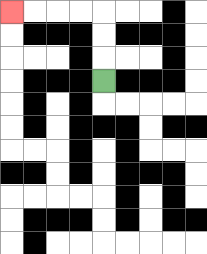{'start': '[4, 3]', 'end': '[0, 0]', 'path_directions': 'U,U,U,L,L,L,L', 'path_coordinates': '[[4, 3], [4, 2], [4, 1], [4, 0], [3, 0], [2, 0], [1, 0], [0, 0]]'}